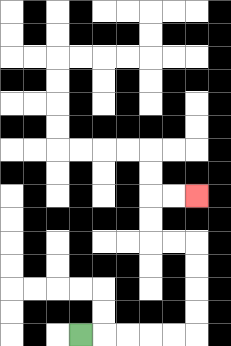{'start': '[3, 14]', 'end': '[8, 8]', 'path_directions': 'R,R,R,R,R,U,U,U,U,L,L,U,U,R,R', 'path_coordinates': '[[3, 14], [4, 14], [5, 14], [6, 14], [7, 14], [8, 14], [8, 13], [8, 12], [8, 11], [8, 10], [7, 10], [6, 10], [6, 9], [6, 8], [7, 8], [8, 8]]'}